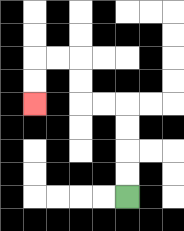{'start': '[5, 8]', 'end': '[1, 4]', 'path_directions': 'U,U,U,U,L,L,U,U,L,L,D,D', 'path_coordinates': '[[5, 8], [5, 7], [5, 6], [5, 5], [5, 4], [4, 4], [3, 4], [3, 3], [3, 2], [2, 2], [1, 2], [1, 3], [1, 4]]'}